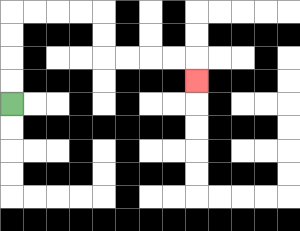{'start': '[0, 4]', 'end': '[8, 3]', 'path_directions': 'U,U,U,U,R,R,R,R,D,D,R,R,R,R,D', 'path_coordinates': '[[0, 4], [0, 3], [0, 2], [0, 1], [0, 0], [1, 0], [2, 0], [3, 0], [4, 0], [4, 1], [4, 2], [5, 2], [6, 2], [7, 2], [8, 2], [8, 3]]'}